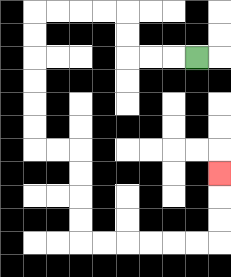{'start': '[8, 2]', 'end': '[9, 7]', 'path_directions': 'L,L,L,U,U,L,L,L,L,D,D,D,D,D,D,R,R,D,D,D,D,R,R,R,R,R,R,U,U,U', 'path_coordinates': '[[8, 2], [7, 2], [6, 2], [5, 2], [5, 1], [5, 0], [4, 0], [3, 0], [2, 0], [1, 0], [1, 1], [1, 2], [1, 3], [1, 4], [1, 5], [1, 6], [2, 6], [3, 6], [3, 7], [3, 8], [3, 9], [3, 10], [4, 10], [5, 10], [6, 10], [7, 10], [8, 10], [9, 10], [9, 9], [9, 8], [9, 7]]'}